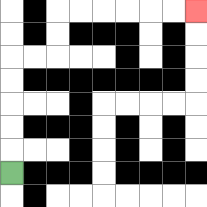{'start': '[0, 7]', 'end': '[8, 0]', 'path_directions': 'U,U,U,U,U,R,R,U,U,R,R,R,R,R,R', 'path_coordinates': '[[0, 7], [0, 6], [0, 5], [0, 4], [0, 3], [0, 2], [1, 2], [2, 2], [2, 1], [2, 0], [3, 0], [4, 0], [5, 0], [6, 0], [7, 0], [8, 0]]'}